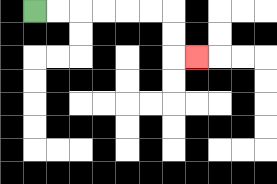{'start': '[1, 0]', 'end': '[8, 2]', 'path_directions': 'R,R,R,R,R,R,D,D,R', 'path_coordinates': '[[1, 0], [2, 0], [3, 0], [4, 0], [5, 0], [6, 0], [7, 0], [7, 1], [7, 2], [8, 2]]'}